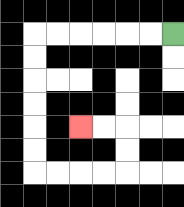{'start': '[7, 1]', 'end': '[3, 5]', 'path_directions': 'L,L,L,L,L,L,D,D,D,D,D,D,R,R,R,R,U,U,L,L', 'path_coordinates': '[[7, 1], [6, 1], [5, 1], [4, 1], [3, 1], [2, 1], [1, 1], [1, 2], [1, 3], [1, 4], [1, 5], [1, 6], [1, 7], [2, 7], [3, 7], [4, 7], [5, 7], [5, 6], [5, 5], [4, 5], [3, 5]]'}